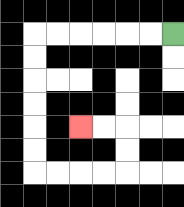{'start': '[7, 1]', 'end': '[3, 5]', 'path_directions': 'L,L,L,L,L,L,D,D,D,D,D,D,R,R,R,R,U,U,L,L', 'path_coordinates': '[[7, 1], [6, 1], [5, 1], [4, 1], [3, 1], [2, 1], [1, 1], [1, 2], [1, 3], [1, 4], [1, 5], [1, 6], [1, 7], [2, 7], [3, 7], [4, 7], [5, 7], [5, 6], [5, 5], [4, 5], [3, 5]]'}